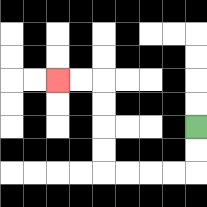{'start': '[8, 5]', 'end': '[2, 3]', 'path_directions': 'D,D,L,L,L,L,U,U,U,U,L,L', 'path_coordinates': '[[8, 5], [8, 6], [8, 7], [7, 7], [6, 7], [5, 7], [4, 7], [4, 6], [4, 5], [4, 4], [4, 3], [3, 3], [2, 3]]'}